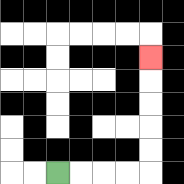{'start': '[2, 7]', 'end': '[6, 2]', 'path_directions': 'R,R,R,R,U,U,U,U,U', 'path_coordinates': '[[2, 7], [3, 7], [4, 7], [5, 7], [6, 7], [6, 6], [6, 5], [6, 4], [6, 3], [6, 2]]'}